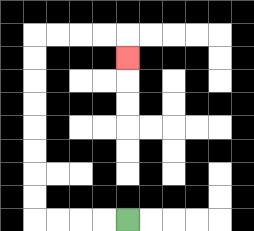{'start': '[5, 9]', 'end': '[5, 2]', 'path_directions': 'L,L,L,L,U,U,U,U,U,U,U,U,R,R,R,R,D', 'path_coordinates': '[[5, 9], [4, 9], [3, 9], [2, 9], [1, 9], [1, 8], [1, 7], [1, 6], [1, 5], [1, 4], [1, 3], [1, 2], [1, 1], [2, 1], [3, 1], [4, 1], [5, 1], [5, 2]]'}